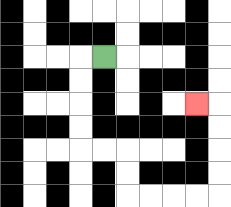{'start': '[4, 2]', 'end': '[8, 4]', 'path_directions': 'L,D,D,D,D,R,R,D,D,R,R,R,R,U,U,U,U,L', 'path_coordinates': '[[4, 2], [3, 2], [3, 3], [3, 4], [3, 5], [3, 6], [4, 6], [5, 6], [5, 7], [5, 8], [6, 8], [7, 8], [8, 8], [9, 8], [9, 7], [9, 6], [9, 5], [9, 4], [8, 4]]'}